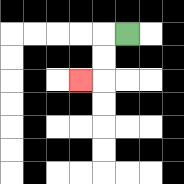{'start': '[5, 1]', 'end': '[3, 3]', 'path_directions': 'L,D,D,L', 'path_coordinates': '[[5, 1], [4, 1], [4, 2], [4, 3], [3, 3]]'}